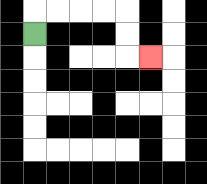{'start': '[1, 1]', 'end': '[6, 2]', 'path_directions': 'U,R,R,R,R,D,D,R', 'path_coordinates': '[[1, 1], [1, 0], [2, 0], [3, 0], [4, 0], [5, 0], [5, 1], [5, 2], [6, 2]]'}